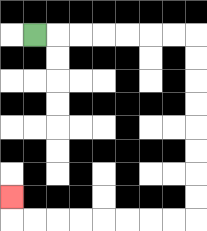{'start': '[1, 1]', 'end': '[0, 8]', 'path_directions': 'R,R,R,R,R,R,R,D,D,D,D,D,D,D,D,L,L,L,L,L,L,L,L,U', 'path_coordinates': '[[1, 1], [2, 1], [3, 1], [4, 1], [5, 1], [6, 1], [7, 1], [8, 1], [8, 2], [8, 3], [8, 4], [8, 5], [8, 6], [8, 7], [8, 8], [8, 9], [7, 9], [6, 9], [5, 9], [4, 9], [3, 9], [2, 9], [1, 9], [0, 9], [0, 8]]'}